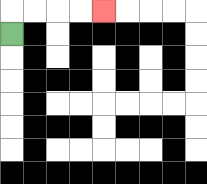{'start': '[0, 1]', 'end': '[4, 0]', 'path_directions': 'U,R,R,R,R', 'path_coordinates': '[[0, 1], [0, 0], [1, 0], [2, 0], [3, 0], [4, 0]]'}